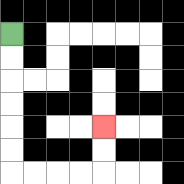{'start': '[0, 1]', 'end': '[4, 5]', 'path_directions': 'D,D,D,D,D,D,R,R,R,R,U,U', 'path_coordinates': '[[0, 1], [0, 2], [0, 3], [0, 4], [0, 5], [0, 6], [0, 7], [1, 7], [2, 7], [3, 7], [4, 7], [4, 6], [4, 5]]'}